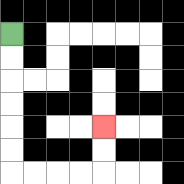{'start': '[0, 1]', 'end': '[4, 5]', 'path_directions': 'D,D,D,D,D,D,R,R,R,R,U,U', 'path_coordinates': '[[0, 1], [0, 2], [0, 3], [0, 4], [0, 5], [0, 6], [0, 7], [1, 7], [2, 7], [3, 7], [4, 7], [4, 6], [4, 5]]'}